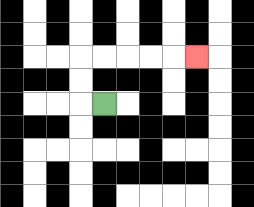{'start': '[4, 4]', 'end': '[8, 2]', 'path_directions': 'L,U,U,R,R,R,R,R', 'path_coordinates': '[[4, 4], [3, 4], [3, 3], [3, 2], [4, 2], [5, 2], [6, 2], [7, 2], [8, 2]]'}